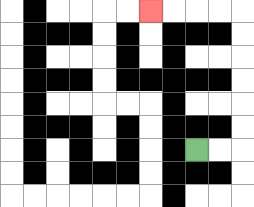{'start': '[8, 6]', 'end': '[6, 0]', 'path_directions': 'R,R,U,U,U,U,U,U,L,L,L,L', 'path_coordinates': '[[8, 6], [9, 6], [10, 6], [10, 5], [10, 4], [10, 3], [10, 2], [10, 1], [10, 0], [9, 0], [8, 0], [7, 0], [6, 0]]'}